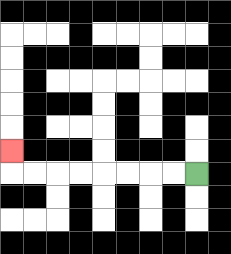{'start': '[8, 7]', 'end': '[0, 6]', 'path_directions': 'L,L,L,L,L,L,L,L,U', 'path_coordinates': '[[8, 7], [7, 7], [6, 7], [5, 7], [4, 7], [3, 7], [2, 7], [1, 7], [0, 7], [0, 6]]'}